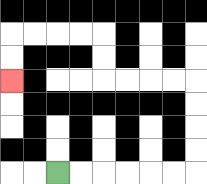{'start': '[2, 7]', 'end': '[0, 3]', 'path_directions': 'R,R,R,R,R,R,U,U,U,U,L,L,L,L,U,U,L,L,L,L,D,D', 'path_coordinates': '[[2, 7], [3, 7], [4, 7], [5, 7], [6, 7], [7, 7], [8, 7], [8, 6], [8, 5], [8, 4], [8, 3], [7, 3], [6, 3], [5, 3], [4, 3], [4, 2], [4, 1], [3, 1], [2, 1], [1, 1], [0, 1], [0, 2], [0, 3]]'}